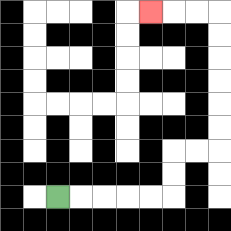{'start': '[2, 8]', 'end': '[6, 0]', 'path_directions': 'R,R,R,R,R,U,U,R,R,U,U,U,U,U,U,L,L,L', 'path_coordinates': '[[2, 8], [3, 8], [4, 8], [5, 8], [6, 8], [7, 8], [7, 7], [7, 6], [8, 6], [9, 6], [9, 5], [9, 4], [9, 3], [9, 2], [9, 1], [9, 0], [8, 0], [7, 0], [6, 0]]'}